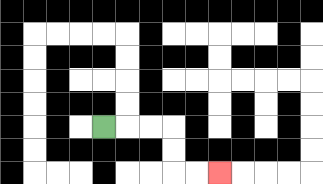{'start': '[4, 5]', 'end': '[9, 7]', 'path_directions': 'R,R,R,D,D,R,R', 'path_coordinates': '[[4, 5], [5, 5], [6, 5], [7, 5], [7, 6], [7, 7], [8, 7], [9, 7]]'}